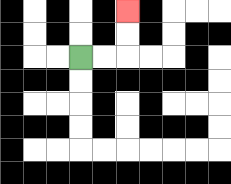{'start': '[3, 2]', 'end': '[5, 0]', 'path_directions': 'R,R,U,U', 'path_coordinates': '[[3, 2], [4, 2], [5, 2], [5, 1], [5, 0]]'}